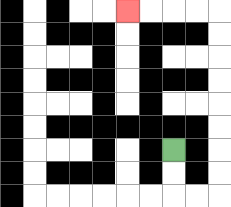{'start': '[7, 6]', 'end': '[5, 0]', 'path_directions': 'D,D,R,R,U,U,U,U,U,U,U,U,L,L,L,L', 'path_coordinates': '[[7, 6], [7, 7], [7, 8], [8, 8], [9, 8], [9, 7], [9, 6], [9, 5], [9, 4], [9, 3], [9, 2], [9, 1], [9, 0], [8, 0], [7, 0], [6, 0], [5, 0]]'}